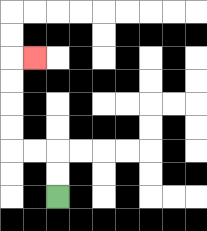{'start': '[2, 8]', 'end': '[1, 2]', 'path_directions': 'U,U,L,L,U,U,U,U,R', 'path_coordinates': '[[2, 8], [2, 7], [2, 6], [1, 6], [0, 6], [0, 5], [0, 4], [0, 3], [0, 2], [1, 2]]'}